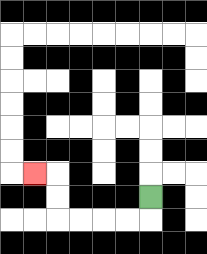{'start': '[6, 8]', 'end': '[1, 7]', 'path_directions': 'D,L,L,L,L,U,U,L', 'path_coordinates': '[[6, 8], [6, 9], [5, 9], [4, 9], [3, 9], [2, 9], [2, 8], [2, 7], [1, 7]]'}